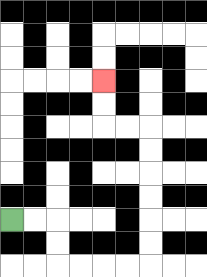{'start': '[0, 9]', 'end': '[4, 3]', 'path_directions': 'R,R,D,D,R,R,R,R,U,U,U,U,U,U,L,L,U,U', 'path_coordinates': '[[0, 9], [1, 9], [2, 9], [2, 10], [2, 11], [3, 11], [4, 11], [5, 11], [6, 11], [6, 10], [6, 9], [6, 8], [6, 7], [6, 6], [6, 5], [5, 5], [4, 5], [4, 4], [4, 3]]'}